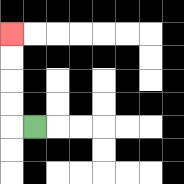{'start': '[1, 5]', 'end': '[0, 1]', 'path_directions': 'L,U,U,U,U', 'path_coordinates': '[[1, 5], [0, 5], [0, 4], [0, 3], [0, 2], [0, 1]]'}